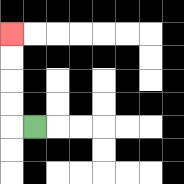{'start': '[1, 5]', 'end': '[0, 1]', 'path_directions': 'L,U,U,U,U', 'path_coordinates': '[[1, 5], [0, 5], [0, 4], [0, 3], [0, 2], [0, 1]]'}